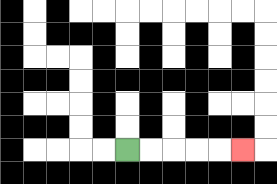{'start': '[5, 6]', 'end': '[10, 6]', 'path_directions': 'R,R,R,R,R', 'path_coordinates': '[[5, 6], [6, 6], [7, 6], [8, 6], [9, 6], [10, 6]]'}